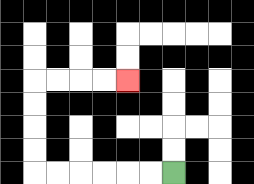{'start': '[7, 7]', 'end': '[5, 3]', 'path_directions': 'L,L,L,L,L,L,U,U,U,U,R,R,R,R', 'path_coordinates': '[[7, 7], [6, 7], [5, 7], [4, 7], [3, 7], [2, 7], [1, 7], [1, 6], [1, 5], [1, 4], [1, 3], [2, 3], [3, 3], [4, 3], [5, 3]]'}